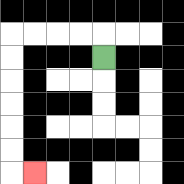{'start': '[4, 2]', 'end': '[1, 7]', 'path_directions': 'U,L,L,L,L,D,D,D,D,D,D,R', 'path_coordinates': '[[4, 2], [4, 1], [3, 1], [2, 1], [1, 1], [0, 1], [0, 2], [0, 3], [0, 4], [0, 5], [0, 6], [0, 7], [1, 7]]'}